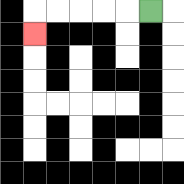{'start': '[6, 0]', 'end': '[1, 1]', 'path_directions': 'L,L,L,L,L,D', 'path_coordinates': '[[6, 0], [5, 0], [4, 0], [3, 0], [2, 0], [1, 0], [1, 1]]'}